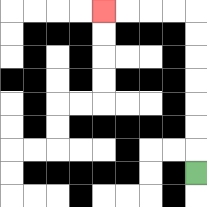{'start': '[8, 7]', 'end': '[4, 0]', 'path_directions': 'U,U,U,U,U,U,U,L,L,L,L', 'path_coordinates': '[[8, 7], [8, 6], [8, 5], [8, 4], [8, 3], [8, 2], [8, 1], [8, 0], [7, 0], [6, 0], [5, 0], [4, 0]]'}